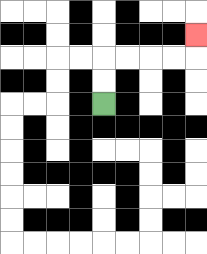{'start': '[4, 4]', 'end': '[8, 1]', 'path_directions': 'U,U,R,R,R,R,U', 'path_coordinates': '[[4, 4], [4, 3], [4, 2], [5, 2], [6, 2], [7, 2], [8, 2], [8, 1]]'}